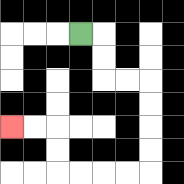{'start': '[3, 1]', 'end': '[0, 5]', 'path_directions': 'R,D,D,R,R,D,D,D,D,L,L,L,L,U,U,L,L', 'path_coordinates': '[[3, 1], [4, 1], [4, 2], [4, 3], [5, 3], [6, 3], [6, 4], [6, 5], [6, 6], [6, 7], [5, 7], [4, 7], [3, 7], [2, 7], [2, 6], [2, 5], [1, 5], [0, 5]]'}